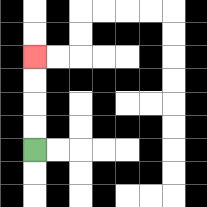{'start': '[1, 6]', 'end': '[1, 2]', 'path_directions': 'U,U,U,U', 'path_coordinates': '[[1, 6], [1, 5], [1, 4], [1, 3], [1, 2]]'}